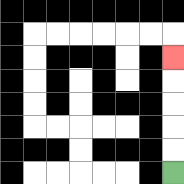{'start': '[7, 7]', 'end': '[7, 2]', 'path_directions': 'U,U,U,U,U', 'path_coordinates': '[[7, 7], [7, 6], [7, 5], [7, 4], [7, 3], [7, 2]]'}